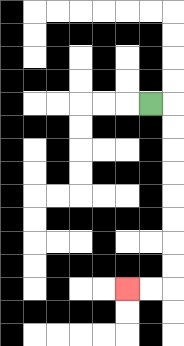{'start': '[6, 4]', 'end': '[5, 12]', 'path_directions': 'R,D,D,D,D,D,D,D,D,L,L', 'path_coordinates': '[[6, 4], [7, 4], [7, 5], [7, 6], [7, 7], [7, 8], [7, 9], [7, 10], [7, 11], [7, 12], [6, 12], [5, 12]]'}